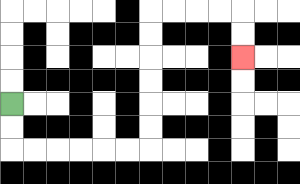{'start': '[0, 4]', 'end': '[10, 2]', 'path_directions': 'D,D,R,R,R,R,R,R,U,U,U,U,U,U,R,R,R,R,D,D', 'path_coordinates': '[[0, 4], [0, 5], [0, 6], [1, 6], [2, 6], [3, 6], [4, 6], [5, 6], [6, 6], [6, 5], [6, 4], [6, 3], [6, 2], [6, 1], [6, 0], [7, 0], [8, 0], [9, 0], [10, 0], [10, 1], [10, 2]]'}